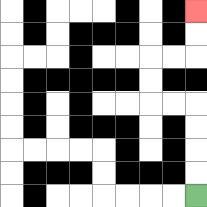{'start': '[8, 8]', 'end': '[8, 0]', 'path_directions': 'U,U,U,U,L,L,U,U,R,R,U,U', 'path_coordinates': '[[8, 8], [8, 7], [8, 6], [8, 5], [8, 4], [7, 4], [6, 4], [6, 3], [6, 2], [7, 2], [8, 2], [8, 1], [8, 0]]'}